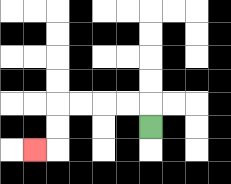{'start': '[6, 5]', 'end': '[1, 6]', 'path_directions': 'U,L,L,L,L,D,D,L', 'path_coordinates': '[[6, 5], [6, 4], [5, 4], [4, 4], [3, 4], [2, 4], [2, 5], [2, 6], [1, 6]]'}